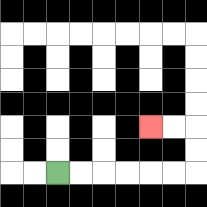{'start': '[2, 7]', 'end': '[6, 5]', 'path_directions': 'R,R,R,R,R,R,U,U,L,L', 'path_coordinates': '[[2, 7], [3, 7], [4, 7], [5, 7], [6, 7], [7, 7], [8, 7], [8, 6], [8, 5], [7, 5], [6, 5]]'}